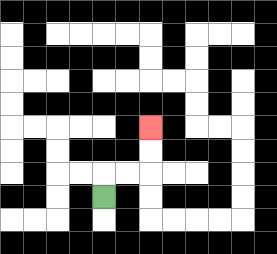{'start': '[4, 8]', 'end': '[6, 5]', 'path_directions': 'U,R,R,U,U', 'path_coordinates': '[[4, 8], [4, 7], [5, 7], [6, 7], [6, 6], [6, 5]]'}